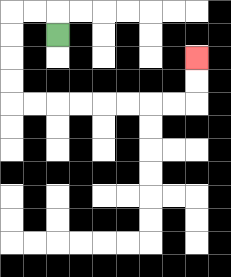{'start': '[2, 1]', 'end': '[8, 2]', 'path_directions': 'U,L,L,D,D,D,D,R,R,R,R,R,R,R,R,U,U', 'path_coordinates': '[[2, 1], [2, 0], [1, 0], [0, 0], [0, 1], [0, 2], [0, 3], [0, 4], [1, 4], [2, 4], [3, 4], [4, 4], [5, 4], [6, 4], [7, 4], [8, 4], [8, 3], [8, 2]]'}